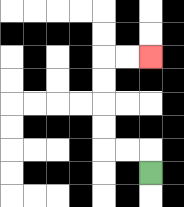{'start': '[6, 7]', 'end': '[6, 2]', 'path_directions': 'U,L,L,U,U,U,U,R,R', 'path_coordinates': '[[6, 7], [6, 6], [5, 6], [4, 6], [4, 5], [4, 4], [4, 3], [4, 2], [5, 2], [6, 2]]'}